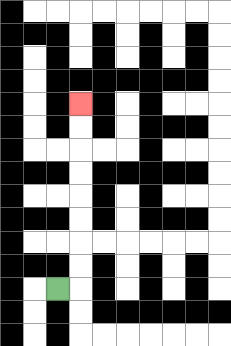{'start': '[2, 12]', 'end': '[3, 4]', 'path_directions': 'R,U,U,U,U,U,U,U,U', 'path_coordinates': '[[2, 12], [3, 12], [3, 11], [3, 10], [3, 9], [3, 8], [3, 7], [3, 6], [3, 5], [3, 4]]'}